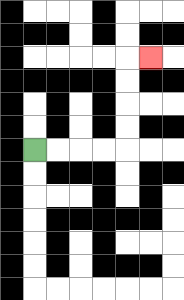{'start': '[1, 6]', 'end': '[6, 2]', 'path_directions': 'R,R,R,R,U,U,U,U,R', 'path_coordinates': '[[1, 6], [2, 6], [3, 6], [4, 6], [5, 6], [5, 5], [5, 4], [5, 3], [5, 2], [6, 2]]'}